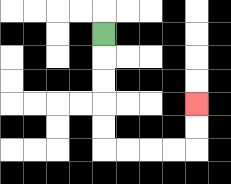{'start': '[4, 1]', 'end': '[8, 4]', 'path_directions': 'D,D,D,D,D,R,R,R,R,U,U', 'path_coordinates': '[[4, 1], [4, 2], [4, 3], [4, 4], [4, 5], [4, 6], [5, 6], [6, 6], [7, 6], [8, 6], [8, 5], [8, 4]]'}